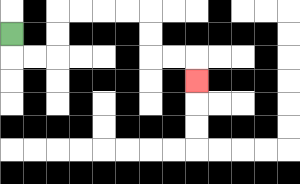{'start': '[0, 1]', 'end': '[8, 3]', 'path_directions': 'D,R,R,U,U,R,R,R,R,D,D,R,R,D', 'path_coordinates': '[[0, 1], [0, 2], [1, 2], [2, 2], [2, 1], [2, 0], [3, 0], [4, 0], [5, 0], [6, 0], [6, 1], [6, 2], [7, 2], [8, 2], [8, 3]]'}